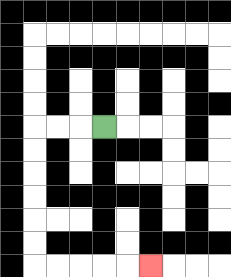{'start': '[4, 5]', 'end': '[6, 11]', 'path_directions': 'L,L,L,D,D,D,D,D,D,R,R,R,R,R', 'path_coordinates': '[[4, 5], [3, 5], [2, 5], [1, 5], [1, 6], [1, 7], [1, 8], [1, 9], [1, 10], [1, 11], [2, 11], [3, 11], [4, 11], [5, 11], [6, 11]]'}